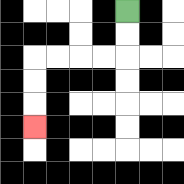{'start': '[5, 0]', 'end': '[1, 5]', 'path_directions': 'D,D,L,L,L,L,D,D,D', 'path_coordinates': '[[5, 0], [5, 1], [5, 2], [4, 2], [3, 2], [2, 2], [1, 2], [1, 3], [1, 4], [1, 5]]'}